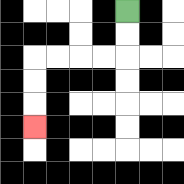{'start': '[5, 0]', 'end': '[1, 5]', 'path_directions': 'D,D,L,L,L,L,D,D,D', 'path_coordinates': '[[5, 0], [5, 1], [5, 2], [4, 2], [3, 2], [2, 2], [1, 2], [1, 3], [1, 4], [1, 5]]'}